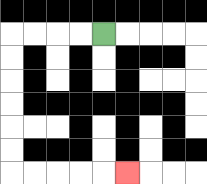{'start': '[4, 1]', 'end': '[5, 7]', 'path_directions': 'L,L,L,L,D,D,D,D,D,D,R,R,R,R,R', 'path_coordinates': '[[4, 1], [3, 1], [2, 1], [1, 1], [0, 1], [0, 2], [0, 3], [0, 4], [0, 5], [0, 6], [0, 7], [1, 7], [2, 7], [3, 7], [4, 7], [5, 7]]'}